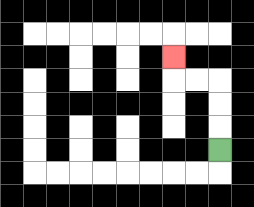{'start': '[9, 6]', 'end': '[7, 2]', 'path_directions': 'U,U,U,L,L,U', 'path_coordinates': '[[9, 6], [9, 5], [9, 4], [9, 3], [8, 3], [7, 3], [7, 2]]'}